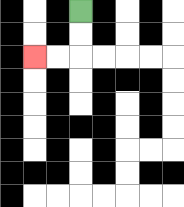{'start': '[3, 0]', 'end': '[1, 2]', 'path_directions': 'D,D,L,L', 'path_coordinates': '[[3, 0], [3, 1], [3, 2], [2, 2], [1, 2]]'}